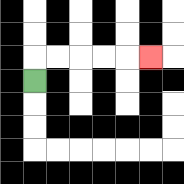{'start': '[1, 3]', 'end': '[6, 2]', 'path_directions': 'U,R,R,R,R,R', 'path_coordinates': '[[1, 3], [1, 2], [2, 2], [3, 2], [4, 2], [5, 2], [6, 2]]'}